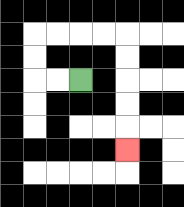{'start': '[3, 3]', 'end': '[5, 6]', 'path_directions': 'L,L,U,U,R,R,R,R,D,D,D,D,D', 'path_coordinates': '[[3, 3], [2, 3], [1, 3], [1, 2], [1, 1], [2, 1], [3, 1], [4, 1], [5, 1], [5, 2], [5, 3], [5, 4], [5, 5], [5, 6]]'}